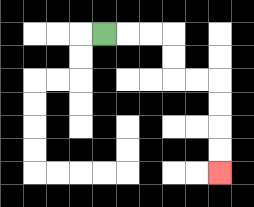{'start': '[4, 1]', 'end': '[9, 7]', 'path_directions': 'R,R,R,D,D,R,R,D,D,D,D', 'path_coordinates': '[[4, 1], [5, 1], [6, 1], [7, 1], [7, 2], [7, 3], [8, 3], [9, 3], [9, 4], [9, 5], [9, 6], [9, 7]]'}